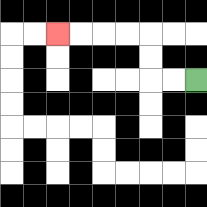{'start': '[8, 3]', 'end': '[2, 1]', 'path_directions': 'L,L,U,U,L,L,L,L', 'path_coordinates': '[[8, 3], [7, 3], [6, 3], [6, 2], [6, 1], [5, 1], [4, 1], [3, 1], [2, 1]]'}